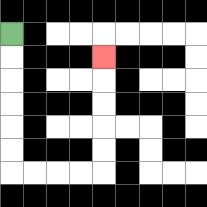{'start': '[0, 1]', 'end': '[4, 2]', 'path_directions': 'D,D,D,D,D,D,R,R,R,R,U,U,U,U,U', 'path_coordinates': '[[0, 1], [0, 2], [0, 3], [0, 4], [0, 5], [0, 6], [0, 7], [1, 7], [2, 7], [3, 7], [4, 7], [4, 6], [4, 5], [4, 4], [4, 3], [4, 2]]'}